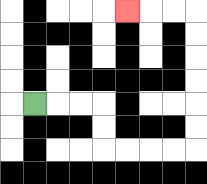{'start': '[1, 4]', 'end': '[5, 0]', 'path_directions': 'R,R,R,D,D,R,R,R,R,U,U,U,U,U,U,L,L,L', 'path_coordinates': '[[1, 4], [2, 4], [3, 4], [4, 4], [4, 5], [4, 6], [5, 6], [6, 6], [7, 6], [8, 6], [8, 5], [8, 4], [8, 3], [8, 2], [8, 1], [8, 0], [7, 0], [6, 0], [5, 0]]'}